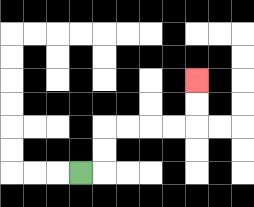{'start': '[3, 7]', 'end': '[8, 3]', 'path_directions': 'R,U,U,R,R,R,R,U,U', 'path_coordinates': '[[3, 7], [4, 7], [4, 6], [4, 5], [5, 5], [6, 5], [7, 5], [8, 5], [8, 4], [8, 3]]'}